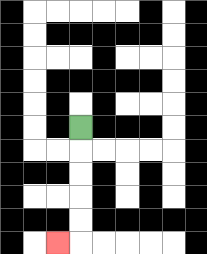{'start': '[3, 5]', 'end': '[2, 10]', 'path_directions': 'D,D,D,D,D,L', 'path_coordinates': '[[3, 5], [3, 6], [3, 7], [3, 8], [3, 9], [3, 10], [2, 10]]'}